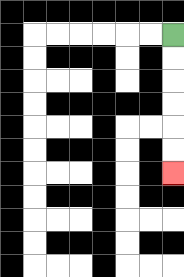{'start': '[7, 1]', 'end': '[7, 7]', 'path_directions': 'D,D,D,D,D,D', 'path_coordinates': '[[7, 1], [7, 2], [7, 3], [7, 4], [7, 5], [7, 6], [7, 7]]'}